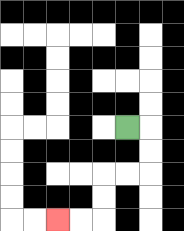{'start': '[5, 5]', 'end': '[2, 9]', 'path_directions': 'R,D,D,L,L,D,D,L,L', 'path_coordinates': '[[5, 5], [6, 5], [6, 6], [6, 7], [5, 7], [4, 7], [4, 8], [4, 9], [3, 9], [2, 9]]'}